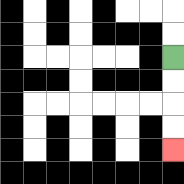{'start': '[7, 2]', 'end': '[7, 6]', 'path_directions': 'D,D,D,D', 'path_coordinates': '[[7, 2], [7, 3], [7, 4], [7, 5], [7, 6]]'}